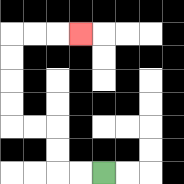{'start': '[4, 7]', 'end': '[3, 1]', 'path_directions': 'L,L,U,U,L,L,U,U,U,U,R,R,R', 'path_coordinates': '[[4, 7], [3, 7], [2, 7], [2, 6], [2, 5], [1, 5], [0, 5], [0, 4], [0, 3], [0, 2], [0, 1], [1, 1], [2, 1], [3, 1]]'}